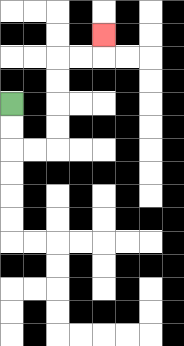{'start': '[0, 4]', 'end': '[4, 1]', 'path_directions': 'D,D,R,R,U,U,U,U,R,R,U', 'path_coordinates': '[[0, 4], [0, 5], [0, 6], [1, 6], [2, 6], [2, 5], [2, 4], [2, 3], [2, 2], [3, 2], [4, 2], [4, 1]]'}